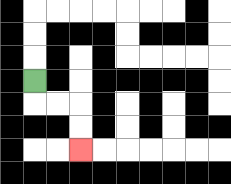{'start': '[1, 3]', 'end': '[3, 6]', 'path_directions': 'D,R,R,D,D', 'path_coordinates': '[[1, 3], [1, 4], [2, 4], [3, 4], [3, 5], [3, 6]]'}